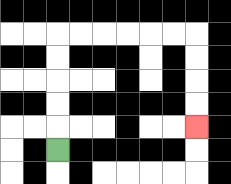{'start': '[2, 6]', 'end': '[8, 5]', 'path_directions': 'U,U,U,U,U,R,R,R,R,R,R,D,D,D,D', 'path_coordinates': '[[2, 6], [2, 5], [2, 4], [2, 3], [2, 2], [2, 1], [3, 1], [4, 1], [5, 1], [6, 1], [7, 1], [8, 1], [8, 2], [8, 3], [8, 4], [8, 5]]'}